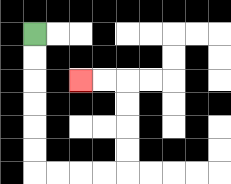{'start': '[1, 1]', 'end': '[3, 3]', 'path_directions': 'D,D,D,D,D,D,R,R,R,R,U,U,U,U,L,L', 'path_coordinates': '[[1, 1], [1, 2], [1, 3], [1, 4], [1, 5], [1, 6], [1, 7], [2, 7], [3, 7], [4, 7], [5, 7], [5, 6], [5, 5], [5, 4], [5, 3], [4, 3], [3, 3]]'}